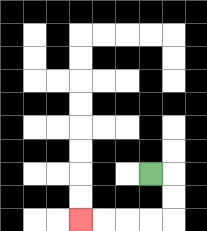{'start': '[6, 7]', 'end': '[3, 9]', 'path_directions': 'R,D,D,L,L,L,L', 'path_coordinates': '[[6, 7], [7, 7], [7, 8], [7, 9], [6, 9], [5, 9], [4, 9], [3, 9]]'}